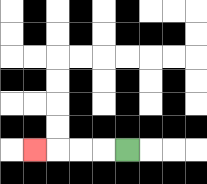{'start': '[5, 6]', 'end': '[1, 6]', 'path_directions': 'L,L,L,L', 'path_coordinates': '[[5, 6], [4, 6], [3, 6], [2, 6], [1, 6]]'}